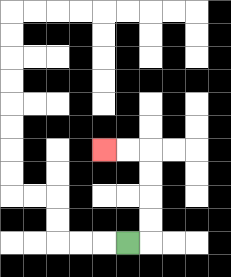{'start': '[5, 10]', 'end': '[4, 6]', 'path_directions': 'R,U,U,U,U,L,L', 'path_coordinates': '[[5, 10], [6, 10], [6, 9], [6, 8], [6, 7], [6, 6], [5, 6], [4, 6]]'}